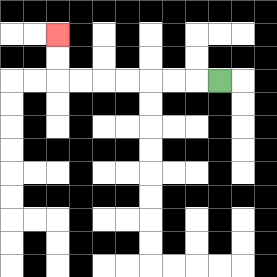{'start': '[9, 3]', 'end': '[2, 1]', 'path_directions': 'L,L,L,L,L,L,L,U,U', 'path_coordinates': '[[9, 3], [8, 3], [7, 3], [6, 3], [5, 3], [4, 3], [3, 3], [2, 3], [2, 2], [2, 1]]'}